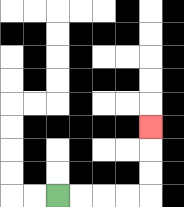{'start': '[2, 8]', 'end': '[6, 5]', 'path_directions': 'R,R,R,R,U,U,U', 'path_coordinates': '[[2, 8], [3, 8], [4, 8], [5, 8], [6, 8], [6, 7], [6, 6], [6, 5]]'}